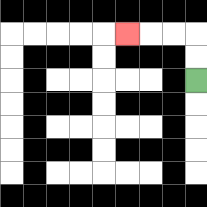{'start': '[8, 3]', 'end': '[5, 1]', 'path_directions': 'U,U,L,L,L', 'path_coordinates': '[[8, 3], [8, 2], [8, 1], [7, 1], [6, 1], [5, 1]]'}